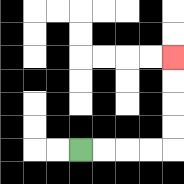{'start': '[3, 6]', 'end': '[7, 2]', 'path_directions': 'R,R,R,R,U,U,U,U', 'path_coordinates': '[[3, 6], [4, 6], [5, 6], [6, 6], [7, 6], [7, 5], [7, 4], [7, 3], [7, 2]]'}